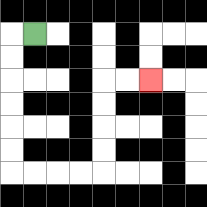{'start': '[1, 1]', 'end': '[6, 3]', 'path_directions': 'L,D,D,D,D,D,D,R,R,R,R,U,U,U,U,R,R', 'path_coordinates': '[[1, 1], [0, 1], [0, 2], [0, 3], [0, 4], [0, 5], [0, 6], [0, 7], [1, 7], [2, 7], [3, 7], [4, 7], [4, 6], [4, 5], [4, 4], [4, 3], [5, 3], [6, 3]]'}